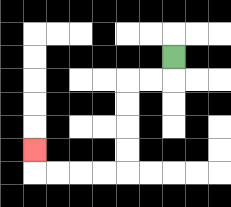{'start': '[7, 2]', 'end': '[1, 6]', 'path_directions': 'D,L,L,D,D,D,D,L,L,L,L,U', 'path_coordinates': '[[7, 2], [7, 3], [6, 3], [5, 3], [5, 4], [5, 5], [5, 6], [5, 7], [4, 7], [3, 7], [2, 7], [1, 7], [1, 6]]'}